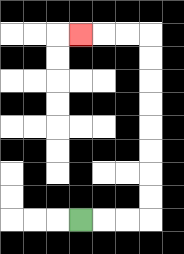{'start': '[3, 9]', 'end': '[3, 1]', 'path_directions': 'R,R,R,U,U,U,U,U,U,U,U,L,L,L', 'path_coordinates': '[[3, 9], [4, 9], [5, 9], [6, 9], [6, 8], [6, 7], [6, 6], [6, 5], [6, 4], [6, 3], [6, 2], [6, 1], [5, 1], [4, 1], [3, 1]]'}